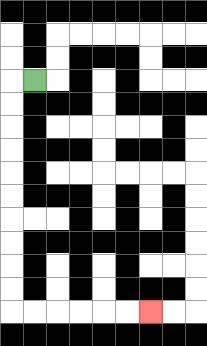{'start': '[1, 3]', 'end': '[6, 13]', 'path_directions': 'L,D,D,D,D,D,D,D,D,D,D,R,R,R,R,R,R', 'path_coordinates': '[[1, 3], [0, 3], [0, 4], [0, 5], [0, 6], [0, 7], [0, 8], [0, 9], [0, 10], [0, 11], [0, 12], [0, 13], [1, 13], [2, 13], [3, 13], [4, 13], [5, 13], [6, 13]]'}